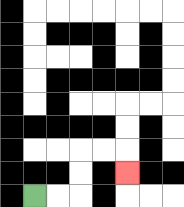{'start': '[1, 8]', 'end': '[5, 7]', 'path_directions': 'R,R,U,U,R,R,D', 'path_coordinates': '[[1, 8], [2, 8], [3, 8], [3, 7], [3, 6], [4, 6], [5, 6], [5, 7]]'}